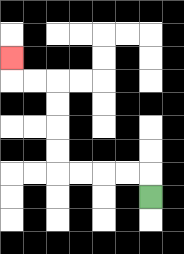{'start': '[6, 8]', 'end': '[0, 2]', 'path_directions': 'U,L,L,L,L,U,U,U,U,L,L,U', 'path_coordinates': '[[6, 8], [6, 7], [5, 7], [4, 7], [3, 7], [2, 7], [2, 6], [2, 5], [2, 4], [2, 3], [1, 3], [0, 3], [0, 2]]'}